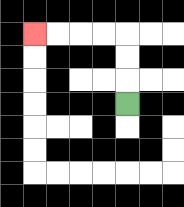{'start': '[5, 4]', 'end': '[1, 1]', 'path_directions': 'U,U,U,L,L,L,L', 'path_coordinates': '[[5, 4], [5, 3], [5, 2], [5, 1], [4, 1], [3, 1], [2, 1], [1, 1]]'}